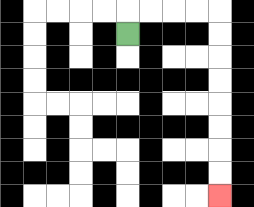{'start': '[5, 1]', 'end': '[9, 8]', 'path_directions': 'U,R,R,R,R,D,D,D,D,D,D,D,D', 'path_coordinates': '[[5, 1], [5, 0], [6, 0], [7, 0], [8, 0], [9, 0], [9, 1], [9, 2], [9, 3], [9, 4], [9, 5], [9, 6], [9, 7], [9, 8]]'}